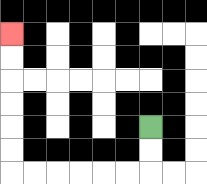{'start': '[6, 5]', 'end': '[0, 1]', 'path_directions': 'D,D,L,L,L,L,L,L,U,U,U,U,U,U', 'path_coordinates': '[[6, 5], [6, 6], [6, 7], [5, 7], [4, 7], [3, 7], [2, 7], [1, 7], [0, 7], [0, 6], [0, 5], [0, 4], [0, 3], [0, 2], [0, 1]]'}